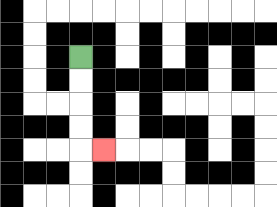{'start': '[3, 2]', 'end': '[4, 6]', 'path_directions': 'D,D,D,D,R', 'path_coordinates': '[[3, 2], [3, 3], [3, 4], [3, 5], [3, 6], [4, 6]]'}